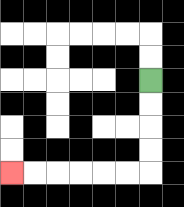{'start': '[6, 3]', 'end': '[0, 7]', 'path_directions': 'D,D,D,D,L,L,L,L,L,L', 'path_coordinates': '[[6, 3], [6, 4], [6, 5], [6, 6], [6, 7], [5, 7], [4, 7], [3, 7], [2, 7], [1, 7], [0, 7]]'}